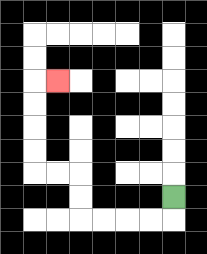{'start': '[7, 8]', 'end': '[2, 3]', 'path_directions': 'D,L,L,L,L,U,U,L,L,U,U,U,U,R', 'path_coordinates': '[[7, 8], [7, 9], [6, 9], [5, 9], [4, 9], [3, 9], [3, 8], [3, 7], [2, 7], [1, 7], [1, 6], [1, 5], [1, 4], [1, 3], [2, 3]]'}